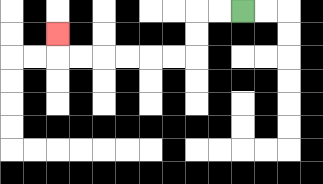{'start': '[10, 0]', 'end': '[2, 1]', 'path_directions': 'L,L,D,D,L,L,L,L,L,L,U', 'path_coordinates': '[[10, 0], [9, 0], [8, 0], [8, 1], [8, 2], [7, 2], [6, 2], [5, 2], [4, 2], [3, 2], [2, 2], [2, 1]]'}